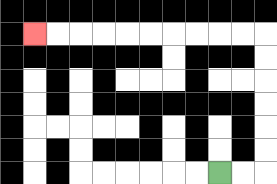{'start': '[9, 7]', 'end': '[1, 1]', 'path_directions': 'R,R,U,U,U,U,U,U,L,L,L,L,L,L,L,L,L,L', 'path_coordinates': '[[9, 7], [10, 7], [11, 7], [11, 6], [11, 5], [11, 4], [11, 3], [11, 2], [11, 1], [10, 1], [9, 1], [8, 1], [7, 1], [6, 1], [5, 1], [4, 1], [3, 1], [2, 1], [1, 1]]'}